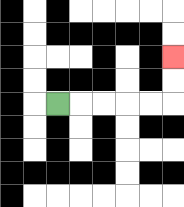{'start': '[2, 4]', 'end': '[7, 2]', 'path_directions': 'R,R,R,R,R,U,U', 'path_coordinates': '[[2, 4], [3, 4], [4, 4], [5, 4], [6, 4], [7, 4], [7, 3], [7, 2]]'}